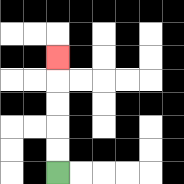{'start': '[2, 7]', 'end': '[2, 2]', 'path_directions': 'U,U,U,U,U', 'path_coordinates': '[[2, 7], [2, 6], [2, 5], [2, 4], [2, 3], [2, 2]]'}